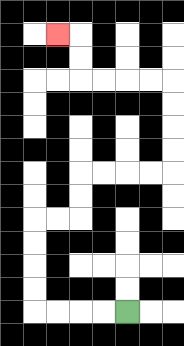{'start': '[5, 13]', 'end': '[2, 1]', 'path_directions': 'L,L,L,L,U,U,U,U,R,R,U,U,R,R,R,R,U,U,U,U,L,L,L,L,U,U,L', 'path_coordinates': '[[5, 13], [4, 13], [3, 13], [2, 13], [1, 13], [1, 12], [1, 11], [1, 10], [1, 9], [2, 9], [3, 9], [3, 8], [3, 7], [4, 7], [5, 7], [6, 7], [7, 7], [7, 6], [7, 5], [7, 4], [7, 3], [6, 3], [5, 3], [4, 3], [3, 3], [3, 2], [3, 1], [2, 1]]'}